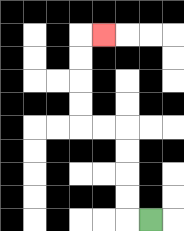{'start': '[6, 9]', 'end': '[4, 1]', 'path_directions': 'L,U,U,U,U,L,L,U,U,U,U,R', 'path_coordinates': '[[6, 9], [5, 9], [5, 8], [5, 7], [5, 6], [5, 5], [4, 5], [3, 5], [3, 4], [3, 3], [3, 2], [3, 1], [4, 1]]'}